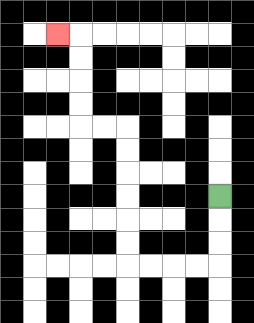{'start': '[9, 8]', 'end': '[2, 1]', 'path_directions': 'D,D,D,L,L,L,L,U,U,U,U,U,U,L,L,U,U,U,U,L', 'path_coordinates': '[[9, 8], [9, 9], [9, 10], [9, 11], [8, 11], [7, 11], [6, 11], [5, 11], [5, 10], [5, 9], [5, 8], [5, 7], [5, 6], [5, 5], [4, 5], [3, 5], [3, 4], [3, 3], [3, 2], [3, 1], [2, 1]]'}